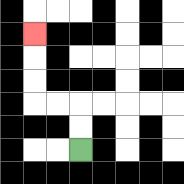{'start': '[3, 6]', 'end': '[1, 1]', 'path_directions': 'U,U,L,L,U,U,U', 'path_coordinates': '[[3, 6], [3, 5], [3, 4], [2, 4], [1, 4], [1, 3], [1, 2], [1, 1]]'}